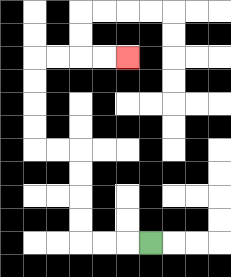{'start': '[6, 10]', 'end': '[5, 2]', 'path_directions': 'L,L,L,U,U,U,U,L,L,U,U,U,U,R,R,R,R', 'path_coordinates': '[[6, 10], [5, 10], [4, 10], [3, 10], [3, 9], [3, 8], [3, 7], [3, 6], [2, 6], [1, 6], [1, 5], [1, 4], [1, 3], [1, 2], [2, 2], [3, 2], [4, 2], [5, 2]]'}